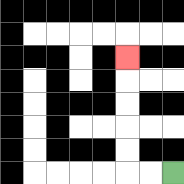{'start': '[7, 7]', 'end': '[5, 2]', 'path_directions': 'L,L,U,U,U,U,U', 'path_coordinates': '[[7, 7], [6, 7], [5, 7], [5, 6], [5, 5], [5, 4], [5, 3], [5, 2]]'}